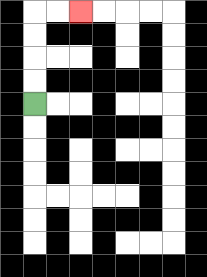{'start': '[1, 4]', 'end': '[3, 0]', 'path_directions': 'U,U,U,U,R,R', 'path_coordinates': '[[1, 4], [1, 3], [1, 2], [1, 1], [1, 0], [2, 0], [3, 0]]'}